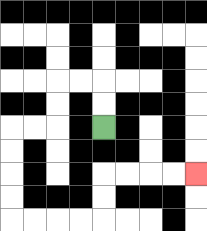{'start': '[4, 5]', 'end': '[8, 7]', 'path_directions': 'U,U,L,L,D,D,L,L,D,D,D,D,R,R,R,R,U,U,R,R,R,R', 'path_coordinates': '[[4, 5], [4, 4], [4, 3], [3, 3], [2, 3], [2, 4], [2, 5], [1, 5], [0, 5], [0, 6], [0, 7], [0, 8], [0, 9], [1, 9], [2, 9], [3, 9], [4, 9], [4, 8], [4, 7], [5, 7], [6, 7], [7, 7], [8, 7]]'}